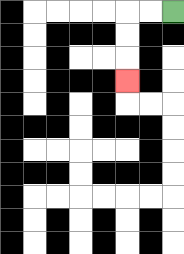{'start': '[7, 0]', 'end': '[5, 3]', 'path_directions': 'L,L,D,D,D', 'path_coordinates': '[[7, 0], [6, 0], [5, 0], [5, 1], [5, 2], [5, 3]]'}